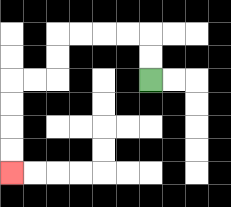{'start': '[6, 3]', 'end': '[0, 7]', 'path_directions': 'U,U,L,L,L,L,D,D,L,L,D,D,D,D', 'path_coordinates': '[[6, 3], [6, 2], [6, 1], [5, 1], [4, 1], [3, 1], [2, 1], [2, 2], [2, 3], [1, 3], [0, 3], [0, 4], [0, 5], [0, 6], [0, 7]]'}